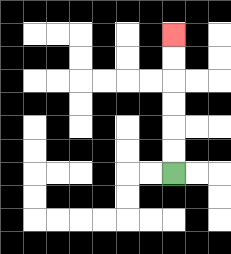{'start': '[7, 7]', 'end': '[7, 1]', 'path_directions': 'U,U,U,U,U,U', 'path_coordinates': '[[7, 7], [7, 6], [7, 5], [7, 4], [7, 3], [7, 2], [7, 1]]'}